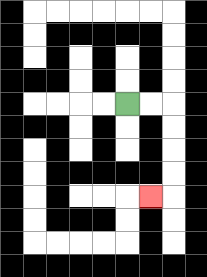{'start': '[5, 4]', 'end': '[6, 8]', 'path_directions': 'R,R,D,D,D,D,L', 'path_coordinates': '[[5, 4], [6, 4], [7, 4], [7, 5], [7, 6], [7, 7], [7, 8], [6, 8]]'}